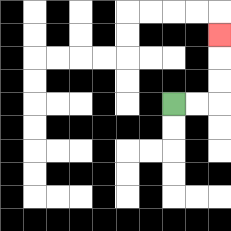{'start': '[7, 4]', 'end': '[9, 1]', 'path_directions': 'R,R,U,U,U', 'path_coordinates': '[[7, 4], [8, 4], [9, 4], [9, 3], [9, 2], [9, 1]]'}